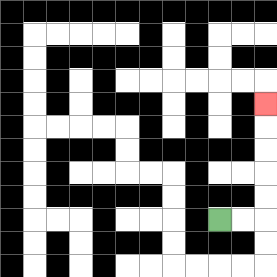{'start': '[9, 9]', 'end': '[11, 4]', 'path_directions': 'R,R,U,U,U,U,U', 'path_coordinates': '[[9, 9], [10, 9], [11, 9], [11, 8], [11, 7], [11, 6], [11, 5], [11, 4]]'}